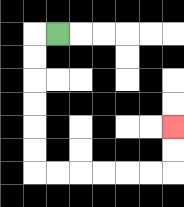{'start': '[2, 1]', 'end': '[7, 5]', 'path_directions': 'L,D,D,D,D,D,D,R,R,R,R,R,R,U,U', 'path_coordinates': '[[2, 1], [1, 1], [1, 2], [1, 3], [1, 4], [1, 5], [1, 6], [1, 7], [2, 7], [3, 7], [4, 7], [5, 7], [6, 7], [7, 7], [7, 6], [7, 5]]'}